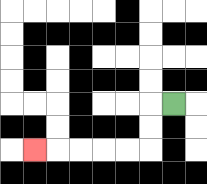{'start': '[7, 4]', 'end': '[1, 6]', 'path_directions': 'L,D,D,L,L,L,L,L', 'path_coordinates': '[[7, 4], [6, 4], [6, 5], [6, 6], [5, 6], [4, 6], [3, 6], [2, 6], [1, 6]]'}